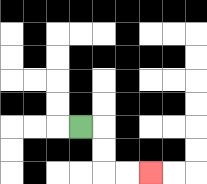{'start': '[3, 5]', 'end': '[6, 7]', 'path_directions': 'R,D,D,R,R', 'path_coordinates': '[[3, 5], [4, 5], [4, 6], [4, 7], [5, 7], [6, 7]]'}